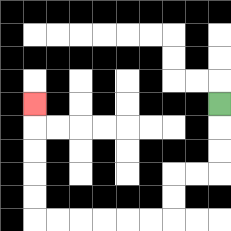{'start': '[9, 4]', 'end': '[1, 4]', 'path_directions': 'D,D,D,L,L,D,D,L,L,L,L,L,L,U,U,U,U,U', 'path_coordinates': '[[9, 4], [9, 5], [9, 6], [9, 7], [8, 7], [7, 7], [7, 8], [7, 9], [6, 9], [5, 9], [4, 9], [3, 9], [2, 9], [1, 9], [1, 8], [1, 7], [1, 6], [1, 5], [1, 4]]'}